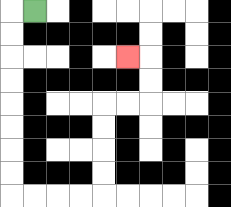{'start': '[1, 0]', 'end': '[5, 2]', 'path_directions': 'L,D,D,D,D,D,D,D,D,R,R,R,R,U,U,U,U,R,R,U,U,L', 'path_coordinates': '[[1, 0], [0, 0], [0, 1], [0, 2], [0, 3], [0, 4], [0, 5], [0, 6], [0, 7], [0, 8], [1, 8], [2, 8], [3, 8], [4, 8], [4, 7], [4, 6], [4, 5], [4, 4], [5, 4], [6, 4], [6, 3], [6, 2], [5, 2]]'}